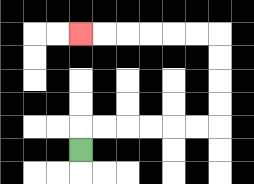{'start': '[3, 6]', 'end': '[3, 1]', 'path_directions': 'U,R,R,R,R,R,R,U,U,U,U,L,L,L,L,L,L', 'path_coordinates': '[[3, 6], [3, 5], [4, 5], [5, 5], [6, 5], [7, 5], [8, 5], [9, 5], [9, 4], [9, 3], [9, 2], [9, 1], [8, 1], [7, 1], [6, 1], [5, 1], [4, 1], [3, 1]]'}